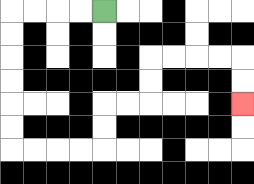{'start': '[4, 0]', 'end': '[10, 4]', 'path_directions': 'L,L,L,L,D,D,D,D,D,D,R,R,R,R,U,U,R,R,U,U,R,R,R,R,D,D', 'path_coordinates': '[[4, 0], [3, 0], [2, 0], [1, 0], [0, 0], [0, 1], [0, 2], [0, 3], [0, 4], [0, 5], [0, 6], [1, 6], [2, 6], [3, 6], [4, 6], [4, 5], [4, 4], [5, 4], [6, 4], [6, 3], [6, 2], [7, 2], [8, 2], [9, 2], [10, 2], [10, 3], [10, 4]]'}